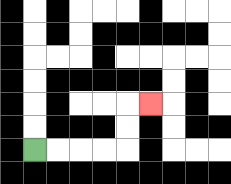{'start': '[1, 6]', 'end': '[6, 4]', 'path_directions': 'R,R,R,R,U,U,R', 'path_coordinates': '[[1, 6], [2, 6], [3, 6], [4, 6], [5, 6], [5, 5], [5, 4], [6, 4]]'}